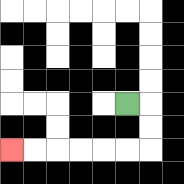{'start': '[5, 4]', 'end': '[0, 6]', 'path_directions': 'R,D,D,L,L,L,L,L,L', 'path_coordinates': '[[5, 4], [6, 4], [6, 5], [6, 6], [5, 6], [4, 6], [3, 6], [2, 6], [1, 6], [0, 6]]'}